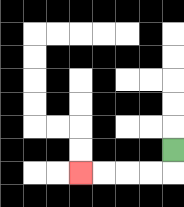{'start': '[7, 6]', 'end': '[3, 7]', 'path_directions': 'D,L,L,L,L', 'path_coordinates': '[[7, 6], [7, 7], [6, 7], [5, 7], [4, 7], [3, 7]]'}